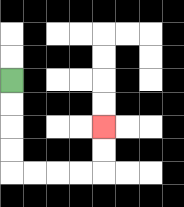{'start': '[0, 3]', 'end': '[4, 5]', 'path_directions': 'D,D,D,D,R,R,R,R,U,U', 'path_coordinates': '[[0, 3], [0, 4], [0, 5], [0, 6], [0, 7], [1, 7], [2, 7], [3, 7], [4, 7], [4, 6], [4, 5]]'}